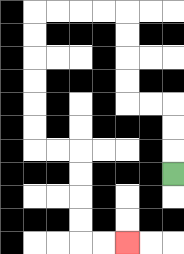{'start': '[7, 7]', 'end': '[5, 10]', 'path_directions': 'U,U,U,L,L,U,U,U,U,L,L,L,L,D,D,D,D,D,D,R,R,D,D,D,D,R,R', 'path_coordinates': '[[7, 7], [7, 6], [7, 5], [7, 4], [6, 4], [5, 4], [5, 3], [5, 2], [5, 1], [5, 0], [4, 0], [3, 0], [2, 0], [1, 0], [1, 1], [1, 2], [1, 3], [1, 4], [1, 5], [1, 6], [2, 6], [3, 6], [3, 7], [3, 8], [3, 9], [3, 10], [4, 10], [5, 10]]'}